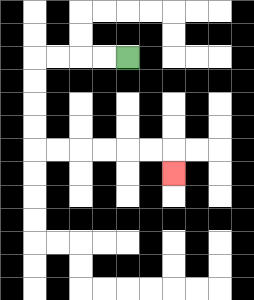{'start': '[5, 2]', 'end': '[7, 7]', 'path_directions': 'L,L,L,L,D,D,D,D,R,R,R,R,R,R,D', 'path_coordinates': '[[5, 2], [4, 2], [3, 2], [2, 2], [1, 2], [1, 3], [1, 4], [1, 5], [1, 6], [2, 6], [3, 6], [4, 6], [5, 6], [6, 6], [7, 6], [7, 7]]'}